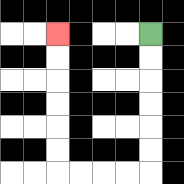{'start': '[6, 1]', 'end': '[2, 1]', 'path_directions': 'D,D,D,D,D,D,L,L,L,L,U,U,U,U,U,U', 'path_coordinates': '[[6, 1], [6, 2], [6, 3], [6, 4], [6, 5], [6, 6], [6, 7], [5, 7], [4, 7], [3, 7], [2, 7], [2, 6], [2, 5], [2, 4], [2, 3], [2, 2], [2, 1]]'}